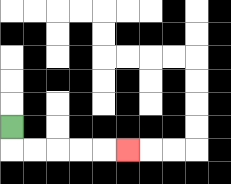{'start': '[0, 5]', 'end': '[5, 6]', 'path_directions': 'D,R,R,R,R,R', 'path_coordinates': '[[0, 5], [0, 6], [1, 6], [2, 6], [3, 6], [4, 6], [5, 6]]'}